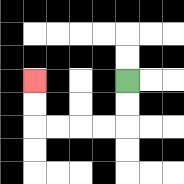{'start': '[5, 3]', 'end': '[1, 3]', 'path_directions': 'D,D,L,L,L,L,U,U', 'path_coordinates': '[[5, 3], [5, 4], [5, 5], [4, 5], [3, 5], [2, 5], [1, 5], [1, 4], [1, 3]]'}